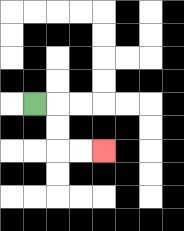{'start': '[1, 4]', 'end': '[4, 6]', 'path_directions': 'R,D,D,R,R', 'path_coordinates': '[[1, 4], [2, 4], [2, 5], [2, 6], [3, 6], [4, 6]]'}